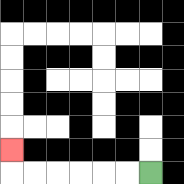{'start': '[6, 7]', 'end': '[0, 6]', 'path_directions': 'L,L,L,L,L,L,U', 'path_coordinates': '[[6, 7], [5, 7], [4, 7], [3, 7], [2, 7], [1, 7], [0, 7], [0, 6]]'}